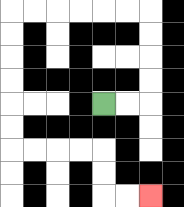{'start': '[4, 4]', 'end': '[6, 8]', 'path_directions': 'R,R,U,U,U,U,L,L,L,L,L,L,D,D,D,D,D,D,R,R,R,R,D,D,R,R', 'path_coordinates': '[[4, 4], [5, 4], [6, 4], [6, 3], [6, 2], [6, 1], [6, 0], [5, 0], [4, 0], [3, 0], [2, 0], [1, 0], [0, 0], [0, 1], [0, 2], [0, 3], [0, 4], [0, 5], [0, 6], [1, 6], [2, 6], [3, 6], [4, 6], [4, 7], [4, 8], [5, 8], [6, 8]]'}